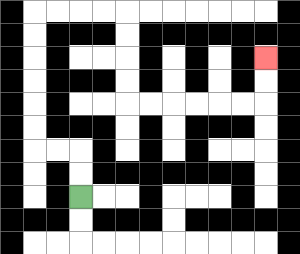{'start': '[3, 8]', 'end': '[11, 2]', 'path_directions': 'U,U,L,L,U,U,U,U,U,U,R,R,R,R,D,D,D,D,R,R,R,R,R,R,U,U', 'path_coordinates': '[[3, 8], [3, 7], [3, 6], [2, 6], [1, 6], [1, 5], [1, 4], [1, 3], [1, 2], [1, 1], [1, 0], [2, 0], [3, 0], [4, 0], [5, 0], [5, 1], [5, 2], [5, 3], [5, 4], [6, 4], [7, 4], [8, 4], [9, 4], [10, 4], [11, 4], [11, 3], [11, 2]]'}